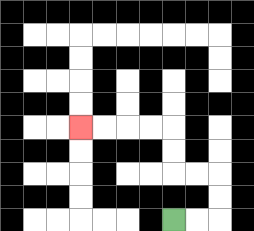{'start': '[7, 9]', 'end': '[3, 5]', 'path_directions': 'R,R,U,U,L,L,U,U,L,L,L,L', 'path_coordinates': '[[7, 9], [8, 9], [9, 9], [9, 8], [9, 7], [8, 7], [7, 7], [7, 6], [7, 5], [6, 5], [5, 5], [4, 5], [3, 5]]'}